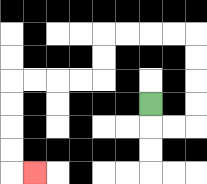{'start': '[6, 4]', 'end': '[1, 7]', 'path_directions': 'D,R,R,U,U,U,U,L,L,L,L,D,D,L,L,L,L,D,D,D,D,R', 'path_coordinates': '[[6, 4], [6, 5], [7, 5], [8, 5], [8, 4], [8, 3], [8, 2], [8, 1], [7, 1], [6, 1], [5, 1], [4, 1], [4, 2], [4, 3], [3, 3], [2, 3], [1, 3], [0, 3], [0, 4], [0, 5], [0, 6], [0, 7], [1, 7]]'}